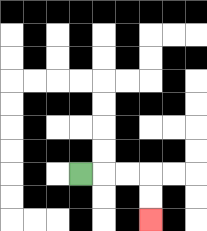{'start': '[3, 7]', 'end': '[6, 9]', 'path_directions': 'R,R,R,D,D', 'path_coordinates': '[[3, 7], [4, 7], [5, 7], [6, 7], [6, 8], [6, 9]]'}